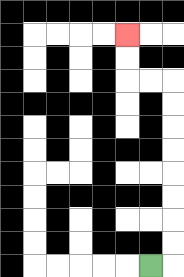{'start': '[6, 11]', 'end': '[5, 1]', 'path_directions': 'R,U,U,U,U,U,U,U,U,L,L,U,U', 'path_coordinates': '[[6, 11], [7, 11], [7, 10], [7, 9], [7, 8], [7, 7], [7, 6], [7, 5], [7, 4], [7, 3], [6, 3], [5, 3], [5, 2], [5, 1]]'}